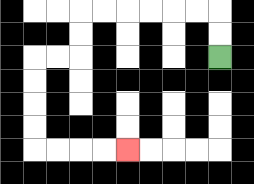{'start': '[9, 2]', 'end': '[5, 6]', 'path_directions': 'U,U,L,L,L,L,L,L,D,D,L,L,D,D,D,D,R,R,R,R', 'path_coordinates': '[[9, 2], [9, 1], [9, 0], [8, 0], [7, 0], [6, 0], [5, 0], [4, 0], [3, 0], [3, 1], [3, 2], [2, 2], [1, 2], [1, 3], [1, 4], [1, 5], [1, 6], [2, 6], [3, 6], [4, 6], [5, 6]]'}